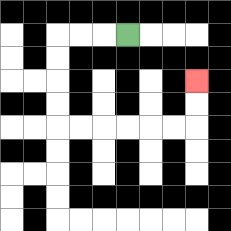{'start': '[5, 1]', 'end': '[8, 3]', 'path_directions': 'L,L,L,D,D,D,D,R,R,R,R,R,R,U,U', 'path_coordinates': '[[5, 1], [4, 1], [3, 1], [2, 1], [2, 2], [2, 3], [2, 4], [2, 5], [3, 5], [4, 5], [5, 5], [6, 5], [7, 5], [8, 5], [8, 4], [8, 3]]'}